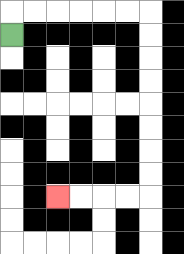{'start': '[0, 1]', 'end': '[2, 8]', 'path_directions': 'U,R,R,R,R,R,R,D,D,D,D,D,D,D,D,L,L,L,L', 'path_coordinates': '[[0, 1], [0, 0], [1, 0], [2, 0], [3, 0], [4, 0], [5, 0], [6, 0], [6, 1], [6, 2], [6, 3], [6, 4], [6, 5], [6, 6], [6, 7], [6, 8], [5, 8], [4, 8], [3, 8], [2, 8]]'}